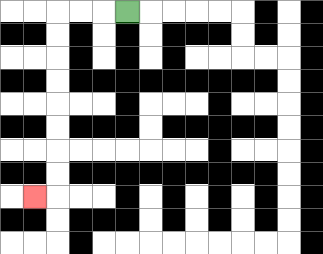{'start': '[5, 0]', 'end': '[1, 8]', 'path_directions': 'L,L,L,D,D,D,D,D,D,D,D,L', 'path_coordinates': '[[5, 0], [4, 0], [3, 0], [2, 0], [2, 1], [2, 2], [2, 3], [2, 4], [2, 5], [2, 6], [2, 7], [2, 8], [1, 8]]'}